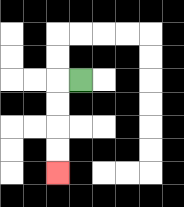{'start': '[3, 3]', 'end': '[2, 7]', 'path_directions': 'L,D,D,D,D', 'path_coordinates': '[[3, 3], [2, 3], [2, 4], [2, 5], [2, 6], [2, 7]]'}